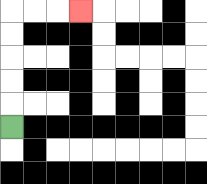{'start': '[0, 5]', 'end': '[3, 0]', 'path_directions': 'U,U,U,U,U,R,R,R', 'path_coordinates': '[[0, 5], [0, 4], [0, 3], [0, 2], [0, 1], [0, 0], [1, 0], [2, 0], [3, 0]]'}